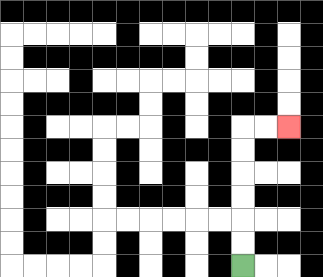{'start': '[10, 11]', 'end': '[12, 5]', 'path_directions': 'U,U,U,U,U,U,R,R', 'path_coordinates': '[[10, 11], [10, 10], [10, 9], [10, 8], [10, 7], [10, 6], [10, 5], [11, 5], [12, 5]]'}